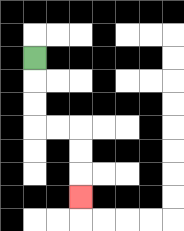{'start': '[1, 2]', 'end': '[3, 8]', 'path_directions': 'D,D,D,R,R,D,D,D', 'path_coordinates': '[[1, 2], [1, 3], [1, 4], [1, 5], [2, 5], [3, 5], [3, 6], [3, 7], [3, 8]]'}